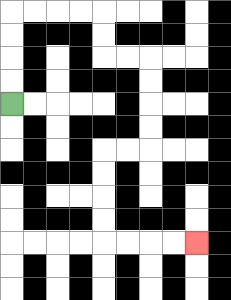{'start': '[0, 4]', 'end': '[8, 10]', 'path_directions': 'U,U,U,U,R,R,R,R,D,D,R,R,D,D,D,D,L,L,D,D,D,D,R,R,R,R', 'path_coordinates': '[[0, 4], [0, 3], [0, 2], [0, 1], [0, 0], [1, 0], [2, 0], [3, 0], [4, 0], [4, 1], [4, 2], [5, 2], [6, 2], [6, 3], [6, 4], [6, 5], [6, 6], [5, 6], [4, 6], [4, 7], [4, 8], [4, 9], [4, 10], [5, 10], [6, 10], [7, 10], [8, 10]]'}